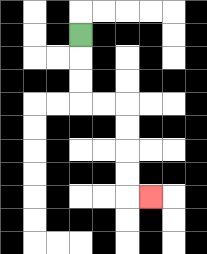{'start': '[3, 1]', 'end': '[6, 8]', 'path_directions': 'D,D,D,R,R,D,D,D,D,R', 'path_coordinates': '[[3, 1], [3, 2], [3, 3], [3, 4], [4, 4], [5, 4], [5, 5], [5, 6], [5, 7], [5, 8], [6, 8]]'}